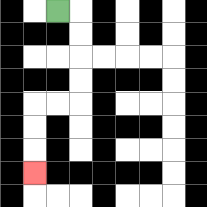{'start': '[2, 0]', 'end': '[1, 7]', 'path_directions': 'R,D,D,D,D,L,L,D,D,D', 'path_coordinates': '[[2, 0], [3, 0], [3, 1], [3, 2], [3, 3], [3, 4], [2, 4], [1, 4], [1, 5], [1, 6], [1, 7]]'}